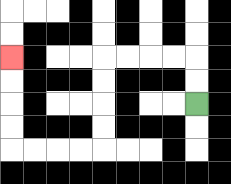{'start': '[8, 4]', 'end': '[0, 2]', 'path_directions': 'U,U,L,L,L,L,D,D,D,D,L,L,L,L,U,U,U,U', 'path_coordinates': '[[8, 4], [8, 3], [8, 2], [7, 2], [6, 2], [5, 2], [4, 2], [4, 3], [4, 4], [4, 5], [4, 6], [3, 6], [2, 6], [1, 6], [0, 6], [0, 5], [0, 4], [0, 3], [0, 2]]'}